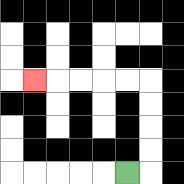{'start': '[5, 7]', 'end': '[1, 3]', 'path_directions': 'R,U,U,U,U,L,L,L,L,L', 'path_coordinates': '[[5, 7], [6, 7], [6, 6], [6, 5], [6, 4], [6, 3], [5, 3], [4, 3], [3, 3], [2, 3], [1, 3]]'}